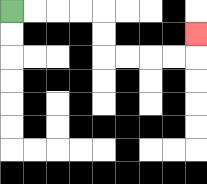{'start': '[0, 0]', 'end': '[8, 1]', 'path_directions': 'R,R,R,R,D,D,R,R,R,R,U', 'path_coordinates': '[[0, 0], [1, 0], [2, 0], [3, 0], [4, 0], [4, 1], [4, 2], [5, 2], [6, 2], [7, 2], [8, 2], [8, 1]]'}